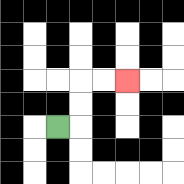{'start': '[2, 5]', 'end': '[5, 3]', 'path_directions': 'R,U,U,R,R', 'path_coordinates': '[[2, 5], [3, 5], [3, 4], [3, 3], [4, 3], [5, 3]]'}